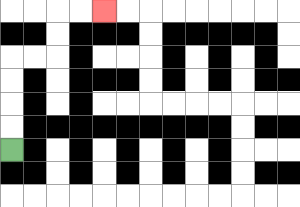{'start': '[0, 6]', 'end': '[4, 0]', 'path_directions': 'U,U,U,U,R,R,U,U,R,R', 'path_coordinates': '[[0, 6], [0, 5], [0, 4], [0, 3], [0, 2], [1, 2], [2, 2], [2, 1], [2, 0], [3, 0], [4, 0]]'}